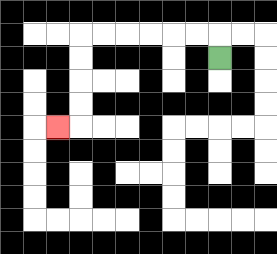{'start': '[9, 2]', 'end': '[2, 5]', 'path_directions': 'U,L,L,L,L,L,L,D,D,D,D,L', 'path_coordinates': '[[9, 2], [9, 1], [8, 1], [7, 1], [6, 1], [5, 1], [4, 1], [3, 1], [3, 2], [3, 3], [3, 4], [3, 5], [2, 5]]'}